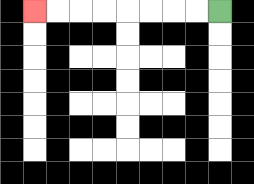{'start': '[9, 0]', 'end': '[1, 0]', 'path_directions': 'L,L,L,L,L,L,L,L', 'path_coordinates': '[[9, 0], [8, 0], [7, 0], [6, 0], [5, 0], [4, 0], [3, 0], [2, 0], [1, 0]]'}